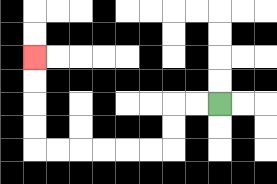{'start': '[9, 4]', 'end': '[1, 2]', 'path_directions': 'L,L,D,D,L,L,L,L,L,L,U,U,U,U', 'path_coordinates': '[[9, 4], [8, 4], [7, 4], [7, 5], [7, 6], [6, 6], [5, 6], [4, 6], [3, 6], [2, 6], [1, 6], [1, 5], [1, 4], [1, 3], [1, 2]]'}